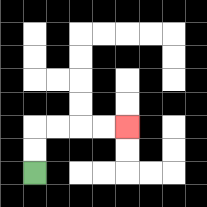{'start': '[1, 7]', 'end': '[5, 5]', 'path_directions': 'U,U,R,R,R,R', 'path_coordinates': '[[1, 7], [1, 6], [1, 5], [2, 5], [3, 5], [4, 5], [5, 5]]'}